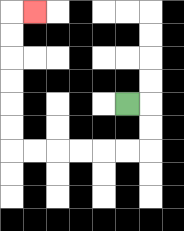{'start': '[5, 4]', 'end': '[1, 0]', 'path_directions': 'R,D,D,L,L,L,L,L,L,U,U,U,U,U,U,R', 'path_coordinates': '[[5, 4], [6, 4], [6, 5], [6, 6], [5, 6], [4, 6], [3, 6], [2, 6], [1, 6], [0, 6], [0, 5], [0, 4], [0, 3], [0, 2], [0, 1], [0, 0], [1, 0]]'}